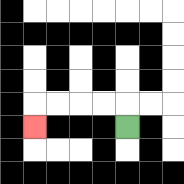{'start': '[5, 5]', 'end': '[1, 5]', 'path_directions': 'U,L,L,L,L,D', 'path_coordinates': '[[5, 5], [5, 4], [4, 4], [3, 4], [2, 4], [1, 4], [1, 5]]'}